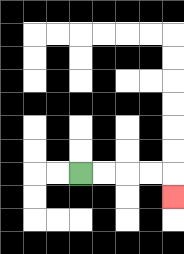{'start': '[3, 7]', 'end': '[7, 8]', 'path_directions': 'R,R,R,R,D', 'path_coordinates': '[[3, 7], [4, 7], [5, 7], [6, 7], [7, 7], [7, 8]]'}